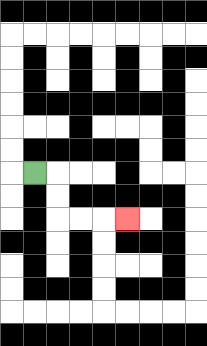{'start': '[1, 7]', 'end': '[5, 9]', 'path_directions': 'R,D,D,R,R,R', 'path_coordinates': '[[1, 7], [2, 7], [2, 8], [2, 9], [3, 9], [4, 9], [5, 9]]'}